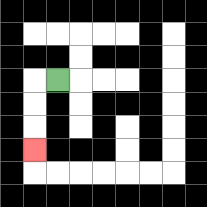{'start': '[2, 3]', 'end': '[1, 6]', 'path_directions': 'L,D,D,D', 'path_coordinates': '[[2, 3], [1, 3], [1, 4], [1, 5], [1, 6]]'}